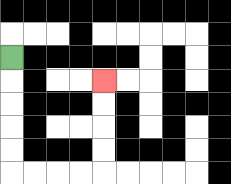{'start': '[0, 2]', 'end': '[4, 3]', 'path_directions': 'D,D,D,D,D,R,R,R,R,U,U,U,U', 'path_coordinates': '[[0, 2], [0, 3], [0, 4], [0, 5], [0, 6], [0, 7], [1, 7], [2, 7], [3, 7], [4, 7], [4, 6], [4, 5], [4, 4], [4, 3]]'}